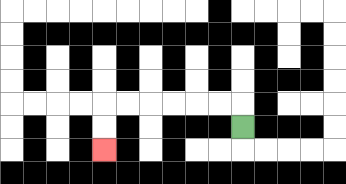{'start': '[10, 5]', 'end': '[4, 6]', 'path_directions': 'U,L,L,L,L,L,L,D,D', 'path_coordinates': '[[10, 5], [10, 4], [9, 4], [8, 4], [7, 4], [6, 4], [5, 4], [4, 4], [4, 5], [4, 6]]'}